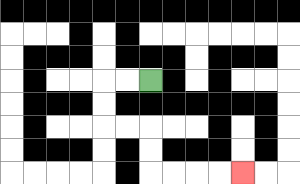{'start': '[6, 3]', 'end': '[10, 7]', 'path_directions': 'L,L,D,D,R,R,D,D,R,R,R,R', 'path_coordinates': '[[6, 3], [5, 3], [4, 3], [4, 4], [4, 5], [5, 5], [6, 5], [6, 6], [6, 7], [7, 7], [8, 7], [9, 7], [10, 7]]'}